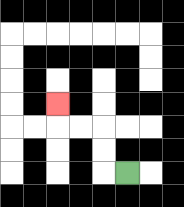{'start': '[5, 7]', 'end': '[2, 4]', 'path_directions': 'L,U,U,L,L,U', 'path_coordinates': '[[5, 7], [4, 7], [4, 6], [4, 5], [3, 5], [2, 5], [2, 4]]'}